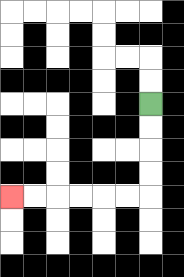{'start': '[6, 4]', 'end': '[0, 8]', 'path_directions': 'D,D,D,D,L,L,L,L,L,L', 'path_coordinates': '[[6, 4], [6, 5], [6, 6], [6, 7], [6, 8], [5, 8], [4, 8], [3, 8], [2, 8], [1, 8], [0, 8]]'}